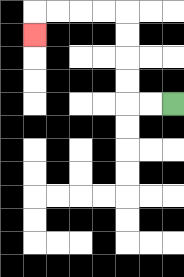{'start': '[7, 4]', 'end': '[1, 1]', 'path_directions': 'L,L,U,U,U,U,L,L,L,L,D', 'path_coordinates': '[[7, 4], [6, 4], [5, 4], [5, 3], [5, 2], [5, 1], [5, 0], [4, 0], [3, 0], [2, 0], [1, 0], [1, 1]]'}